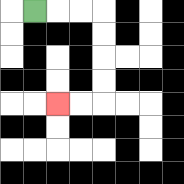{'start': '[1, 0]', 'end': '[2, 4]', 'path_directions': 'R,R,R,D,D,D,D,L,L', 'path_coordinates': '[[1, 0], [2, 0], [3, 0], [4, 0], [4, 1], [4, 2], [4, 3], [4, 4], [3, 4], [2, 4]]'}